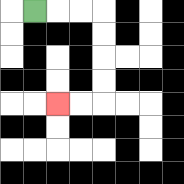{'start': '[1, 0]', 'end': '[2, 4]', 'path_directions': 'R,R,R,D,D,D,D,L,L', 'path_coordinates': '[[1, 0], [2, 0], [3, 0], [4, 0], [4, 1], [4, 2], [4, 3], [4, 4], [3, 4], [2, 4]]'}